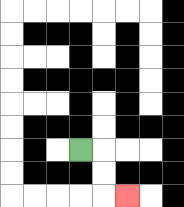{'start': '[3, 6]', 'end': '[5, 8]', 'path_directions': 'R,D,D,R', 'path_coordinates': '[[3, 6], [4, 6], [4, 7], [4, 8], [5, 8]]'}